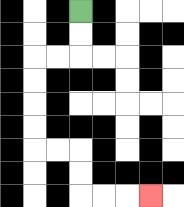{'start': '[3, 0]', 'end': '[6, 8]', 'path_directions': 'D,D,L,L,D,D,D,D,R,R,D,D,R,R,R', 'path_coordinates': '[[3, 0], [3, 1], [3, 2], [2, 2], [1, 2], [1, 3], [1, 4], [1, 5], [1, 6], [2, 6], [3, 6], [3, 7], [3, 8], [4, 8], [5, 8], [6, 8]]'}